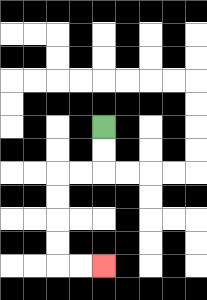{'start': '[4, 5]', 'end': '[4, 11]', 'path_directions': 'D,D,L,L,D,D,D,D,R,R', 'path_coordinates': '[[4, 5], [4, 6], [4, 7], [3, 7], [2, 7], [2, 8], [2, 9], [2, 10], [2, 11], [3, 11], [4, 11]]'}